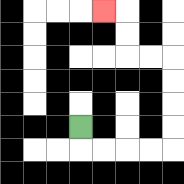{'start': '[3, 5]', 'end': '[4, 0]', 'path_directions': 'D,R,R,R,R,U,U,U,U,L,L,U,U,L', 'path_coordinates': '[[3, 5], [3, 6], [4, 6], [5, 6], [6, 6], [7, 6], [7, 5], [7, 4], [7, 3], [7, 2], [6, 2], [5, 2], [5, 1], [5, 0], [4, 0]]'}